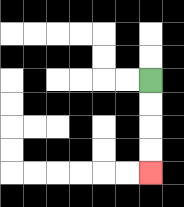{'start': '[6, 3]', 'end': '[6, 7]', 'path_directions': 'D,D,D,D', 'path_coordinates': '[[6, 3], [6, 4], [6, 5], [6, 6], [6, 7]]'}